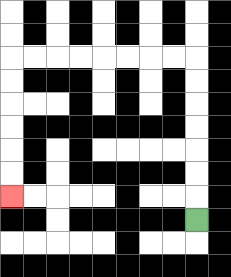{'start': '[8, 9]', 'end': '[0, 8]', 'path_directions': 'U,U,U,U,U,U,U,L,L,L,L,L,L,L,L,D,D,D,D,D,D', 'path_coordinates': '[[8, 9], [8, 8], [8, 7], [8, 6], [8, 5], [8, 4], [8, 3], [8, 2], [7, 2], [6, 2], [5, 2], [4, 2], [3, 2], [2, 2], [1, 2], [0, 2], [0, 3], [0, 4], [0, 5], [0, 6], [0, 7], [0, 8]]'}